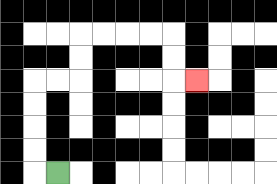{'start': '[2, 7]', 'end': '[8, 3]', 'path_directions': 'L,U,U,U,U,R,R,U,U,R,R,R,R,D,D,R', 'path_coordinates': '[[2, 7], [1, 7], [1, 6], [1, 5], [1, 4], [1, 3], [2, 3], [3, 3], [3, 2], [3, 1], [4, 1], [5, 1], [6, 1], [7, 1], [7, 2], [7, 3], [8, 3]]'}